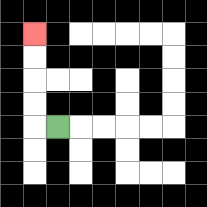{'start': '[2, 5]', 'end': '[1, 1]', 'path_directions': 'L,U,U,U,U', 'path_coordinates': '[[2, 5], [1, 5], [1, 4], [1, 3], [1, 2], [1, 1]]'}